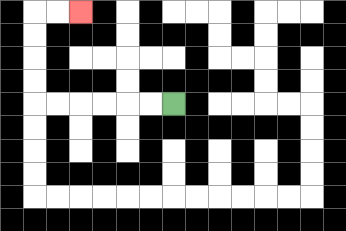{'start': '[7, 4]', 'end': '[3, 0]', 'path_directions': 'L,L,L,L,L,L,U,U,U,U,R,R', 'path_coordinates': '[[7, 4], [6, 4], [5, 4], [4, 4], [3, 4], [2, 4], [1, 4], [1, 3], [1, 2], [1, 1], [1, 0], [2, 0], [3, 0]]'}